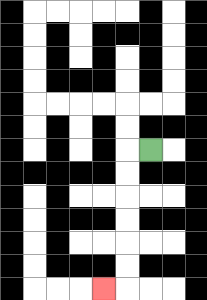{'start': '[6, 6]', 'end': '[4, 12]', 'path_directions': 'L,D,D,D,D,D,D,L', 'path_coordinates': '[[6, 6], [5, 6], [5, 7], [5, 8], [5, 9], [5, 10], [5, 11], [5, 12], [4, 12]]'}